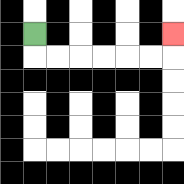{'start': '[1, 1]', 'end': '[7, 1]', 'path_directions': 'D,R,R,R,R,R,R,U', 'path_coordinates': '[[1, 1], [1, 2], [2, 2], [3, 2], [4, 2], [5, 2], [6, 2], [7, 2], [7, 1]]'}